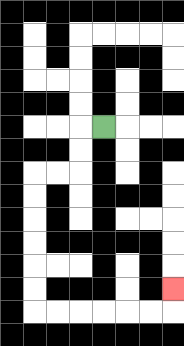{'start': '[4, 5]', 'end': '[7, 12]', 'path_directions': 'L,D,D,L,L,D,D,D,D,D,D,R,R,R,R,R,R,U', 'path_coordinates': '[[4, 5], [3, 5], [3, 6], [3, 7], [2, 7], [1, 7], [1, 8], [1, 9], [1, 10], [1, 11], [1, 12], [1, 13], [2, 13], [3, 13], [4, 13], [5, 13], [6, 13], [7, 13], [7, 12]]'}